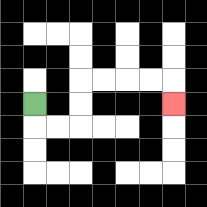{'start': '[1, 4]', 'end': '[7, 4]', 'path_directions': 'D,R,R,U,U,R,R,R,R,D', 'path_coordinates': '[[1, 4], [1, 5], [2, 5], [3, 5], [3, 4], [3, 3], [4, 3], [5, 3], [6, 3], [7, 3], [7, 4]]'}